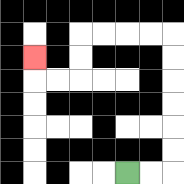{'start': '[5, 7]', 'end': '[1, 2]', 'path_directions': 'R,R,U,U,U,U,U,U,L,L,L,L,D,D,L,L,U', 'path_coordinates': '[[5, 7], [6, 7], [7, 7], [7, 6], [7, 5], [7, 4], [7, 3], [7, 2], [7, 1], [6, 1], [5, 1], [4, 1], [3, 1], [3, 2], [3, 3], [2, 3], [1, 3], [1, 2]]'}